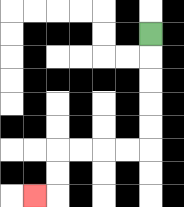{'start': '[6, 1]', 'end': '[1, 8]', 'path_directions': 'D,D,D,D,D,L,L,L,L,D,D,L', 'path_coordinates': '[[6, 1], [6, 2], [6, 3], [6, 4], [6, 5], [6, 6], [5, 6], [4, 6], [3, 6], [2, 6], [2, 7], [2, 8], [1, 8]]'}